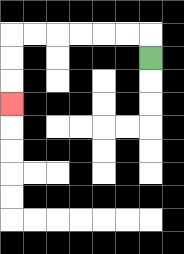{'start': '[6, 2]', 'end': '[0, 4]', 'path_directions': 'U,L,L,L,L,L,L,D,D,D', 'path_coordinates': '[[6, 2], [6, 1], [5, 1], [4, 1], [3, 1], [2, 1], [1, 1], [0, 1], [0, 2], [0, 3], [0, 4]]'}